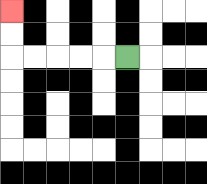{'start': '[5, 2]', 'end': '[0, 0]', 'path_directions': 'L,L,L,L,L,U,U', 'path_coordinates': '[[5, 2], [4, 2], [3, 2], [2, 2], [1, 2], [0, 2], [0, 1], [0, 0]]'}